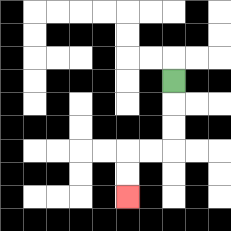{'start': '[7, 3]', 'end': '[5, 8]', 'path_directions': 'D,D,D,L,L,D,D', 'path_coordinates': '[[7, 3], [7, 4], [7, 5], [7, 6], [6, 6], [5, 6], [5, 7], [5, 8]]'}